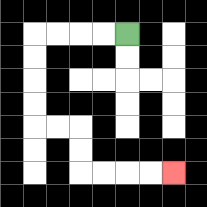{'start': '[5, 1]', 'end': '[7, 7]', 'path_directions': 'L,L,L,L,D,D,D,D,R,R,D,D,R,R,R,R', 'path_coordinates': '[[5, 1], [4, 1], [3, 1], [2, 1], [1, 1], [1, 2], [1, 3], [1, 4], [1, 5], [2, 5], [3, 5], [3, 6], [3, 7], [4, 7], [5, 7], [6, 7], [7, 7]]'}